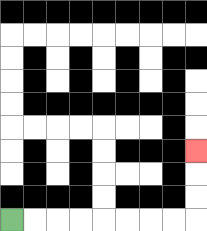{'start': '[0, 9]', 'end': '[8, 6]', 'path_directions': 'R,R,R,R,R,R,R,R,U,U,U', 'path_coordinates': '[[0, 9], [1, 9], [2, 9], [3, 9], [4, 9], [5, 9], [6, 9], [7, 9], [8, 9], [8, 8], [8, 7], [8, 6]]'}